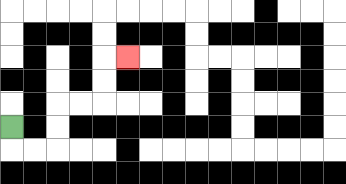{'start': '[0, 5]', 'end': '[5, 2]', 'path_directions': 'D,R,R,U,U,R,R,U,U,R', 'path_coordinates': '[[0, 5], [0, 6], [1, 6], [2, 6], [2, 5], [2, 4], [3, 4], [4, 4], [4, 3], [4, 2], [5, 2]]'}